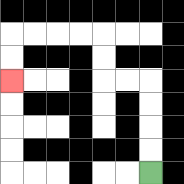{'start': '[6, 7]', 'end': '[0, 3]', 'path_directions': 'U,U,U,U,L,L,U,U,L,L,L,L,D,D', 'path_coordinates': '[[6, 7], [6, 6], [6, 5], [6, 4], [6, 3], [5, 3], [4, 3], [4, 2], [4, 1], [3, 1], [2, 1], [1, 1], [0, 1], [0, 2], [0, 3]]'}